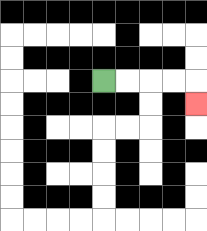{'start': '[4, 3]', 'end': '[8, 4]', 'path_directions': 'R,R,R,R,D', 'path_coordinates': '[[4, 3], [5, 3], [6, 3], [7, 3], [8, 3], [8, 4]]'}